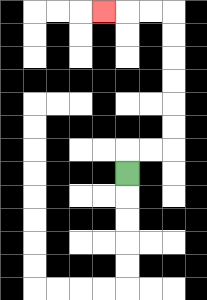{'start': '[5, 7]', 'end': '[4, 0]', 'path_directions': 'U,R,R,U,U,U,U,U,U,L,L,L', 'path_coordinates': '[[5, 7], [5, 6], [6, 6], [7, 6], [7, 5], [7, 4], [7, 3], [7, 2], [7, 1], [7, 0], [6, 0], [5, 0], [4, 0]]'}